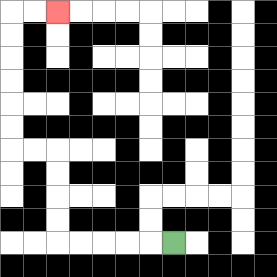{'start': '[7, 10]', 'end': '[2, 0]', 'path_directions': 'L,L,L,L,L,U,U,U,U,L,L,U,U,U,U,U,U,R,R', 'path_coordinates': '[[7, 10], [6, 10], [5, 10], [4, 10], [3, 10], [2, 10], [2, 9], [2, 8], [2, 7], [2, 6], [1, 6], [0, 6], [0, 5], [0, 4], [0, 3], [0, 2], [0, 1], [0, 0], [1, 0], [2, 0]]'}